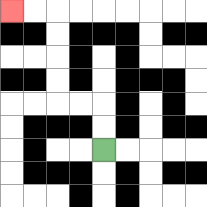{'start': '[4, 6]', 'end': '[0, 0]', 'path_directions': 'U,U,L,L,U,U,U,U,L,L', 'path_coordinates': '[[4, 6], [4, 5], [4, 4], [3, 4], [2, 4], [2, 3], [2, 2], [2, 1], [2, 0], [1, 0], [0, 0]]'}